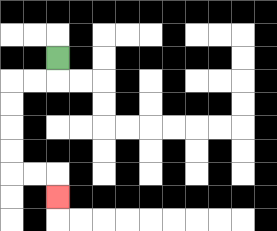{'start': '[2, 2]', 'end': '[2, 8]', 'path_directions': 'D,L,L,D,D,D,D,R,R,D', 'path_coordinates': '[[2, 2], [2, 3], [1, 3], [0, 3], [0, 4], [0, 5], [0, 6], [0, 7], [1, 7], [2, 7], [2, 8]]'}